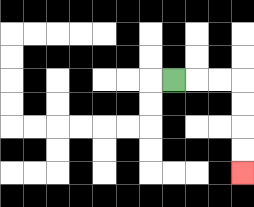{'start': '[7, 3]', 'end': '[10, 7]', 'path_directions': 'R,R,R,D,D,D,D', 'path_coordinates': '[[7, 3], [8, 3], [9, 3], [10, 3], [10, 4], [10, 5], [10, 6], [10, 7]]'}